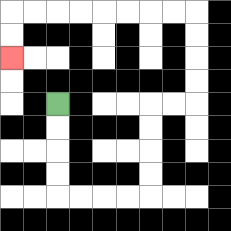{'start': '[2, 4]', 'end': '[0, 2]', 'path_directions': 'D,D,D,D,R,R,R,R,U,U,U,U,R,R,U,U,U,U,L,L,L,L,L,L,L,L,D,D', 'path_coordinates': '[[2, 4], [2, 5], [2, 6], [2, 7], [2, 8], [3, 8], [4, 8], [5, 8], [6, 8], [6, 7], [6, 6], [6, 5], [6, 4], [7, 4], [8, 4], [8, 3], [8, 2], [8, 1], [8, 0], [7, 0], [6, 0], [5, 0], [4, 0], [3, 0], [2, 0], [1, 0], [0, 0], [0, 1], [0, 2]]'}